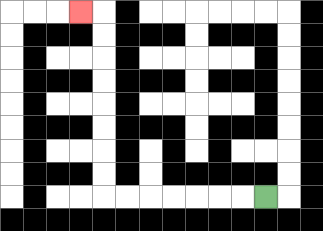{'start': '[11, 8]', 'end': '[3, 0]', 'path_directions': 'L,L,L,L,L,L,L,U,U,U,U,U,U,U,U,L', 'path_coordinates': '[[11, 8], [10, 8], [9, 8], [8, 8], [7, 8], [6, 8], [5, 8], [4, 8], [4, 7], [4, 6], [4, 5], [4, 4], [4, 3], [4, 2], [4, 1], [4, 0], [3, 0]]'}